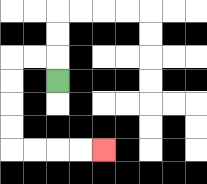{'start': '[2, 3]', 'end': '[4, 6]', 'path_directions': 'U,L,L,D,D,D,D,R,R,R,R', 'path_coordinates': '[[2, 3], [2, 2], [1, 2], [0, 2], [0, 3], [0, 4], [0, 5], [0, 6], [1, 6], [2, 6], [3, 6], [4, 6]]'}